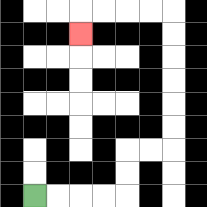{'start': '[1, 8]', 'end': '[3, 1]', 'path_directions': 'R,R,R,R,U,U,R,R,U,U,U,U,U,U,L,L,L,L,D', 'path_coordinates': '[[1, 8], [2, 8], [3, 8], [4, 8], [5, 8], [5, 7], [5, 6], [6, 6], [7, 6], [7, 5], [7, 4], [7, 3], [7, 2], [7, 1], [7, 0], [6, 0], [5, 0], [4, 0], [3, 0], [3, 1]]'}